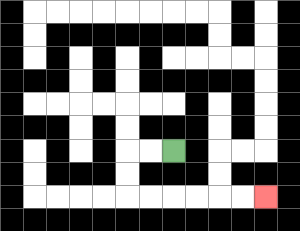{'start': '[7, 6]', 'end': '[11, 8]', 'path_directions': 'L,L,D,D,R,R,R,R,R,R', 'path_coordinates': '[[7, 6], [6, 6], [5, 6], [5, 7], [5, 8], [6, 8], [7, 8], [8, 8], [9, 8], [10, 8], [11, 8]]'}